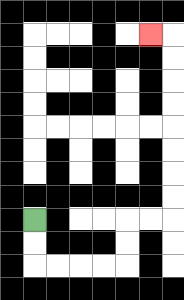{'start': '[1, 9]', 'end': '[6, 1]', 'path_directions': 'D,D,R,R,R,R,U,U,R,R,U,U,U,U,U,U,U,U,L', 'path_coordinates': '[[1, 9], [1, 10], [1, 11], [2, 11], [3, 11], [4, 11], [5, 11], [5, 10], [5, 9], [6, 9], [7, 9], [7, 8], [7, 7], [7, 6], [7, 5], [7, 4], [7, 3], [7, 2], [7, 1], [6, 1]]'}